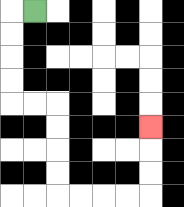{'start': '[1, 0]', 'end': '[6, 5]', 'path_directions': 'L,D,D,D,D,R,R,D,D,D,D,R,R,R,R,U,U,U', 'path_coordinates': '[[1, 0], [0, 0], [0, 1], [0, 2], [0, 3], [0, 4], [1, 4], [2, 4], [2, 5], [2, 6], [2, 7], [2, 8], [3, 8], [4, 8], [5, 8], [6, 8], [6, 7], [6, 6], [6, 5]]'}